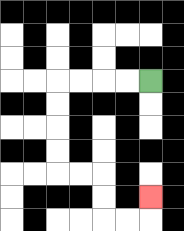{'start': '[6, 3]', 'end': '[6, 8]', 'path_directions': 'L,L,L,L,D,D,D,D,R,R,D,D,R,R,U', 'path_coordinates': '[[6, 3], [5, 3], [4, 3], [3, 3], [2, 3], [2, 4], [2, 5], [2, 6], [2, 7], [3, 7], [4, 7], [4, 8], [4, 9], [5, 9], [6, 9], [6, 8]]'}